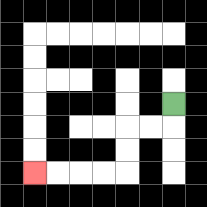{'start': '[7, 4]', 'end': '[1, 7]', 'path_directions': 'D,L,L,D,D,L,L,L,L', 'path_coordinates': '[[7, 4], [7, 5], [6, 5], [5, 5], [5, 6], [5, 7], [4, 7], [3, 7], [2, 7], [1, 7]]'}